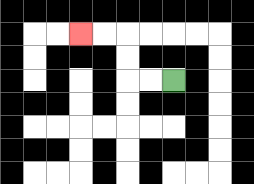{'start': '[7, 3]', 'end': '[3, 1]', 'path_directions': 'L,L,U,U,L,L', 'path_coordinates': '[[7, 3], [6, 3], [5, 3], [5, 2], [5, 1], [4, 1], [3, 1]]'}